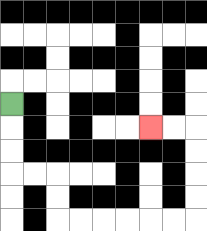{'start': '[0, 4]', 'end': '[6, 5]', 'path_directions': 'D,D,D,R,R,D,D,R,R,R,R,R,R,U,U,U,U,L,L', 'path_coordinates': '[[0, 4], [0, 5], [0, 6], [0, 7], [1, 7], [2, 7], [2, 8], [2, 9], [3, 9], [4, 9], [5, 9], [6, 9], [7, 9], [8, 9], [8, 8], [8, 7], [8, 6], [8, 5], [7, 5], [6, 5]]'}